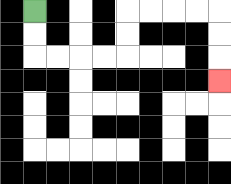{'start': '[1, 0]', 'end': '[9, 3]', 'path_directions': 'D,D,R,R,R,R,U,U,R,R,R,R,D,D,D', 'path_coordinates': '[[1, 0], [1, 1], [1, 2], [2, 2], [3, 2], [4, 2], [5, 2], [5, 1], [5, 0], [6, 0], [7, 0], [8, 0], [9, 0], [9, 1], [9, 2], [9, 3]]'}